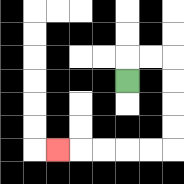{'start': '[5, 3]', 'end': '[2, 6]', 'path_directions': 'U,R,R,D,D,D,D,L,L,L,L,L', 'path_coordinates': '[[5, 3], [5, 2], [6, 2], [7, 2], [7, 3], [7, 4], [7, 5], [7, 6], [6, 6], [5, 6], [4, 6], [3, 6], [2, 6]]'}